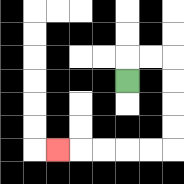{'start': '[5, 3]', 'end': '[2, 6]', 'path_directions': 'U,R,R,D,D,D,D,L,L,L,L,L', 'path_coordinates': '[[5, 3], [5, 2], [6, 2], [7, 2], [7, 3], [7, 4], [7, 5], [7, 6], [6, 6], [5, 6], [4, 6], [3, 6], [2, 6]]'}